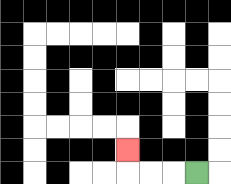{'start': '[8, 7]', 'end': '[5, 6]', 'path_directions': 'L,L,L,U', 'path_coordinates': '[[8, 7], [7, 7], [6, 7], [5, 7], [5, 6]]'}